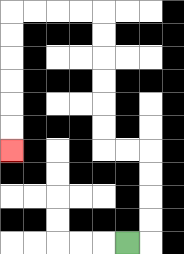{'start': '[5, 10]', 'end': '[0, 6]', 'path_directions': 'R,U,U,U,U,L,L,U,U,U,U,U,U,L,L,L,L,D,D,D,D,D,D', 'path_coordinates': '[[5, 10], [6, 10], [6, 9], [6, 8], [6, 7], [6, 6], [5, 6], [4, 6], [4, 5], [4, 4], [4, 3], [4, 2], [4, 1], [4, 0], [3, 0], [2, 0], [1, 0], [0, 0], [0, 1], [0, 2], [0, 3], [0, 4], [0, 5], [0, 6]]'}